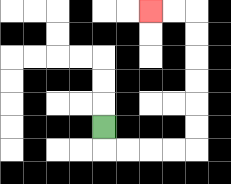{'start': '[4, 5]', 'end': '[6, 0]', 'path_directions': 'D,R,R,R,R,U,U,U,U,U,U,L,L', 'path_coordinates': '[[4, 5], [4, 6], [5, 6], [6, 6], [7, 6], [8, 6], [8, 5], [8, 4], [8, 3], [8, 2], [8, 1], [8, 0], [7, 0], [6, 0]]'}